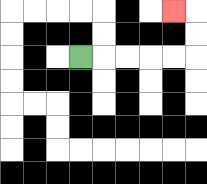{'start': '[3, 2]', 'end': '[7, 0]', 'path_directions': 'R,R,R,R,R,U,U,L', 'path_coordinates': '[[3, 2], [4, 2], [5, 2], [6, 2], [7, 2], [8, 2], [8, 1], [8, 0], [7, 0]]'}